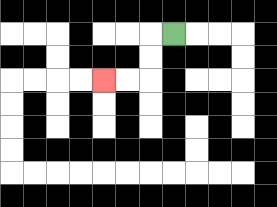{'start': '[7, 1]', 'end': '[4, 3]', 'path_directions': 'L,D,D,L,L', 'path_coordinates': '[[7, 1], [6, 1], [6, 2], [6, 3], [5, 3], [4, 3]]'}